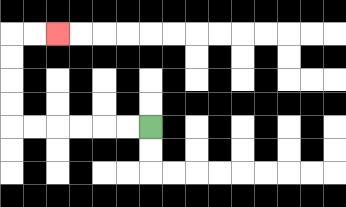{'start': '[6, 5]', 'end': '[2, 1]', 'path_directions': 'L,L,L,L,L,L,U,U,U,U,R,R', 'path_coordinates': '[[6, 5], [5, 5], [4, 5], [3, 5], [2, 5], [1, 5], [0, 5], [0, 4], [0, 3], [0, 2], [0, 1], [1, 1], [2, 1]]'}